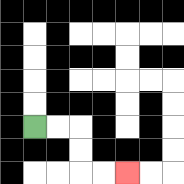{'start': '[1, 5]', 'end': '[5, 7]', 'path_directions': 'R,R,D,D,R,R', 'path_coordinates': '[[1, 5], [2, 5], [3, 5], [3, 6], [3, 7], [4, 7], [5, 7]]'}